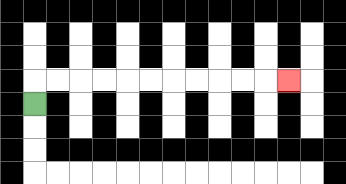{'start': '[1, 4]', 'end': '[12, 3]', 'path_directions': 'U,R,R,R,R,R,R,R,R,R,R,R', 'path_coordinates': '[[1, 4], [1, 3], [2, 3], [3, 3], [4, 3], [5, 3], [6, 3], [7, 3], [8, 3], [9, 3], [10, 3], [11, 3], [12, 3]]'}